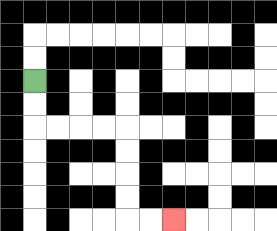{'start': '[1, 3]', 'end': '[7, 9]', 'path_directions': 'D,D,R,R,R,R,D,D,D,D,R,R', 'path_coordinates': '[[1, 3], [1, 4], [1, 5], [2, 5], [3, 5], [4, 5], [5, 5], [5, 6], [5, 7], [5, 8], [5, 9], [6, 9], [7, 9]]'}